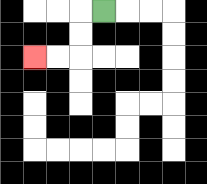{'start': '[4, 0]', 'end': '[1, 2]', 'path_directions': 'L,D,D,L,L', 'path_coordinates': '[[4, 0], [3, 0], [3, 1], [3, 2], [2, 2], [1, 2]]'}